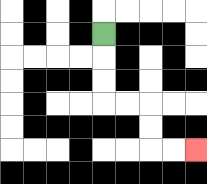{'start': '[4, 1]', 'end': '[8, 6]', 'path_directions': 'D,D,D,R,R,D,D,R,R', 'path_coordinates': '[[4, 1], [4, 2], [4, 3], [4, 4], [5, 4], [6, 4], [6, 5], [6, 6], [7, 6], [8, 6]]'}